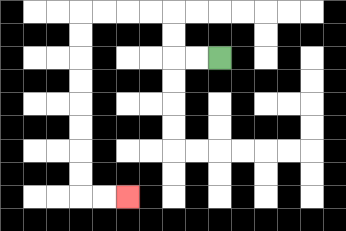{'start': '[9, 2]', 'end': '[5, 8]', 'path_directions': 'L,L,U,U,L,L,L,L,D,D,D,D,D,D,D,D,R,R', 'path_coordinates': '[[9, 2], [8, 2], [7, 2], [7, 1], [7, 0], [6, 0], [5, 0], [4, 0], [3, 0], [3, 1], [3, 2], [3, 3], [3, 4], [3, 5], [3, 6], [3, 7], [3, 8], [4, 8], [5, 8]]'}